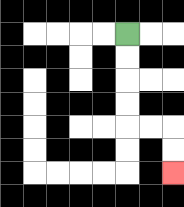{'start': '[5, 1]', 'end': '[7, 7]', 'path_directions': 'D,D,D,D,R,R,D,D', 'path_coordinates': '[[5, 1], [5, 2], [5, 3], [5, 4], [5, 5], [6, 5], [7, 5], [7, 6], [7, 7]]'}